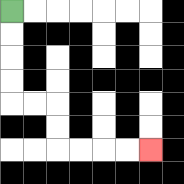{'start': '[0, 0]', 'end': '[6, 6]', 'path_directions': 'D,D,D,D,R,R,D,D,R,R,R,R', 'path_coordinates': '[[0, 0], [0, 1], [0, 2], [0, 3], [0, 4], [1, 4], [2, 4], [2, 5], [2, 6], [3, 6], [4, 6], [5, 6], [6, 6]]'}